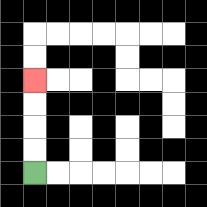{'start': '[1, 7]', 'end': '[1, 3]', 'path_directions': 'U,U,U,U', 'path_coordinates': '[[1, 7], [1, 6], [1, 5], [1, 4], [1, 3]]'}